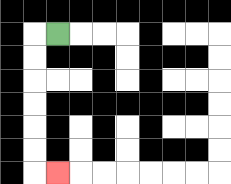{'start': '[2, 1]', 'end': '[2, 7]', 'path_directions': 'L,D,D,D,D,D,D,R', 'path_coordinates': '[[2, 1], [1, 1], [1, 2], [1, 3], [1, 4], [1, 5], [1, 6], [1, 7], [2, 7]]'}